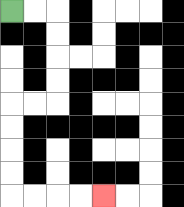{'start': '[0, 0]', 'end': '[4, 8]', 'path_directions': 'R,R,D,D,D,D,L,L,D,D,D,D,R,R,R,R', 'path_coordinates': '[[0, 0], [1, 0], [2, 0], [2, 1], [2, 2], [2, 3], [2, 4], [1, 4], [0, 4], [0, 5], [0, 6], [0, 7], [0, 8], [1, 8], [2, 8], [3, 8], [4, 8]]'}